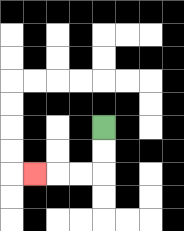{'start': '[4, 5]', 'end': '[1, 7]', 'path_directions': 'D,D,L,L,L', 'path_coordinates': '[[4, 5], [4, 6], [4, 7], [3, 7], [2, 7], [1, 7]]'}